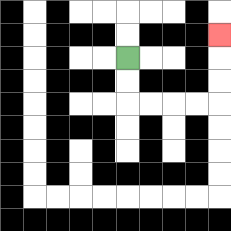{'start': '[5, 2]', 'end': '[9, 1]', 'path_directions': 'D,D,R,R,R,R,U,U,U', 'path_coordinates': '[[5, 2], [5, 3], [5, 4], [6, 4], [7, 4], [8, 4], [9, 4], [9, 3], [9, 2], [9, 1]]'}